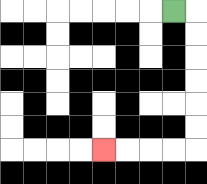{'start': '[7, 0]', 'end': '[4, 6]', 'path_directions': 'R,D,D,D,D,D,D,L,L,L,L', 'path_coordinates': '[[7, 0], [8, 0], [8, 1], [8, 2], [8, 3], [8, 4], [8, 5], [8, 6], [7, 6], [6, 6], [5, 6], [4, 6]]'}